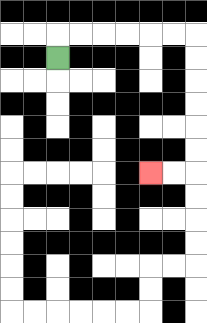{'start': '[2, 2]', 'end': '[6, 7]', 'path_directions': 'U,R,R,R,R,R,R,D,D,D,D,D,D,L,L', 'path_coordinates': '[[2, 2], [2, 1], [3, 1], [4, 1], [5, 1], [6, 1], [7, 1], [8, 1], [8, 2], [8, 3], [8, 4], [8, 5], [8, 6], [8, 7], [7, 7], [6, 7]]'}